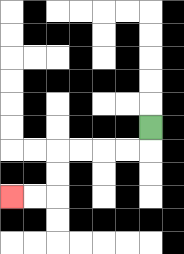{'start': '[6, 5]', 'end': '[0, 8]', 'path_directions': 'D,L,L,L,L,D,D,L,L', 'path_coordinates': '[[6, 5], [6, 6], [5, 6], [4, 6], [3, 6], [2, 6], [2, 7], [2, 8], [1, 8], [0, 8]]'}